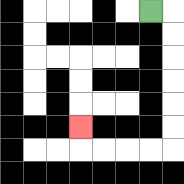{'start': '[6, 0]', 'end': '[3, 5]', 'path_directions': 'R,D,D,D,D,D,D,L,L,L,L,U', 'path_coordinates': '[[6, 0], [7, 0], [7, 1], [7, 2], [7, 3], [7, 4], [7, 5], [7, 6], [6, 6], [5, 6], [4, 6], [3, 6], [3, 5]]'}